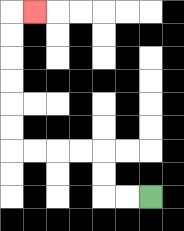{'start': '[6, 8]', 'end': '[1, 0]', 'path_directions': 'L,L,U,U,L,L,L,L,U,U,U,U,U,U,R', 'path_coordinates': '[[6, 8], [5, 8], [4, 8], [4, 7], [4, 6], [3, 6], [2, 6], [1, 6], [0, 6], [0, 5], [0, 4], [0, 3], [0, 2], [0, 1], [0, 0], [1, 0]]'}